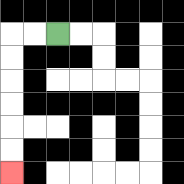{'start': '[2, 1]', 'end': '[0, 7]', 'path_directions': 'L,L,D,D,D,D,D,D', 'path_coordinates': '[[2, 1], [1, 1], [0, 1], [0, 2], [0, 3], [0, 4], [0, 5], [0, 6], [0, 7]]'}